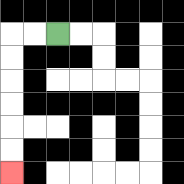{'start': '[2, 1]', 'end': '[0, 7]', 'path_directions': 'L,L,D,D,D,D,D,D', 'path_coordinates': '[[2, 1], [1, 1], [0, 1], [0, 2], [0, 3], [0, 4], [0, 5], [0, 6], [0, 7]]'}